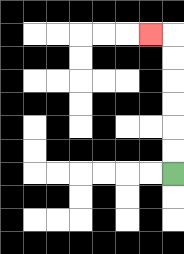{'start': '[7, 7]', 'end': '[6, 1]', 'path_directions': 'U,U,U,U,U,U,L', 'path_coordinates': '[[7, 7], [7, 6], [7, 5], [7, 4], [7, 3], [7, 2], [7, 1], [6, 1]]'}